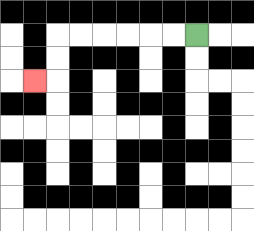{'start': '[8, 1]', 'end': '[1, 3]', 'path_directions': 'L,L,L,L,L,L,D,D,L', 'path_coordinates': '[[8, 1], [7, 1], [6, 1], [5, 1], [4, 1], [3, 1], [2, 1], [2, 2], [2, 3], [1, 3]]'}